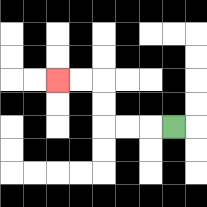{'start': '[7, 5]', 'end': '[2, 3]', 'path_directions': 'L,L,L,U,U,L,L', 'path_coordinates': '[[7, 5], [6, 5], [5, 5], [4, 5], [4, 4], [4, 3], [3, 3], [2, 3]]'}